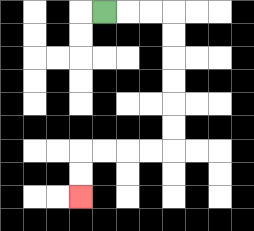{'start': '[4, 0]', 'end': '[3, 8]', 'path_directions': 'R,R,R,D,D,D,D,D,D,L,L,L,L,D,D', 'path_coordinates': '[[4, 0], [5, 0], [6, 0], [7, 0], [7, 1], [7, 2], [7, 3], [7, 4], [7, 5], [7, 6], [6, 6], [5, 6], [4, 6], [3, 6], [3, 7], [3, 8]]'}